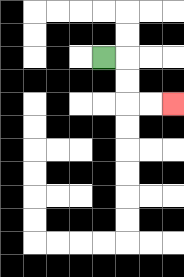{'start': '[4, 2]', 'end': '[7, 4]', 'path_directions': 'R,D,D,R,R', 'path_coordinates': '[[4, 2], [5, 2], [5, 3], [5, 4], [6, 4], [7, 4]]'}